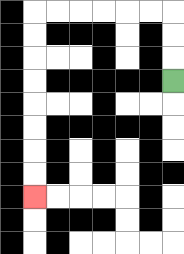{'start': '[7, 3]', 'end': '[1, 8]', 'path_directions': 'U,U,U,L,L,L,L,L,L,D,D,D,D,D,D,D,D', 'path_coordinates': '[[7, 3], [7, 2], [7, 1], [7, 0], [6, 0], [5, 0], [4, 0], [3, 0], [2, 0], [1, 0], [1, 1], [1, 2], [1, 3], [1, 4], [1, 5], [1, 6], [1, 7], [1, 8]]'}